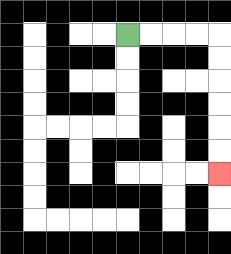{'start': '[5, 1]', 'end': '[9, 7]', 'path_directions': 'R,R,R,R,D,D,D,D,D,D', 'path_coordinates': '[[5, 1], [6, 1], [7, 1], [8, 1], [9, 1], [9, 2], [9, 3], [9, 4], [9, 5], [9, 6], [9, 7]]'}